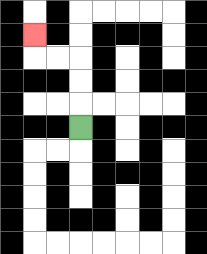{'start': '[3, 5]', 'end': '[1, 1]', 'path_directions': 'U,U,U,L,L,U', 'path_coordinates': '[[3, 5], [3, 4], [3, 3], [3, 2], [2, 2], [1, 2], [1, 1]]'}